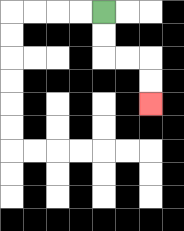{'start': '[4, 0]', 'end': '[6, 4]', 'path_directions': 'D,D,R,R,D,D', 'path_coordinates': '[[4, 0], [4, 1], [4, 2], [5, 2], [6, 2], [6, 3], [6, 4]]'}